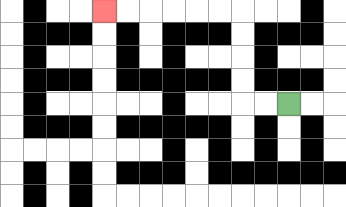{'start': '[12, 4]', 'end': '[4, 0]', 'path_directions': 'L,L,U,U,U,U,L,L,L,L,L,L', 'path_coordinates': '[[12, 4], [11, 4], [10, 4], [10, 3], [10, 2], [10, 1], [10, 0], [9, 0], [8, 0], [7, 0], [6, 0], [5, 0], [4, 0]]'}